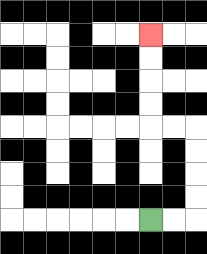{'start': '[6, 9]', 'end': '[6, 1]', 'path_directions': 'R,R,U,U,U,U,L,L,U,U,U,U', 'path_coordinates': '[[6, 9], [7, 9], [8, 9], [8, 8], [8, 7], [8, 6], [8, 5], [7, 5], [6, 5], [6, 4], [6, 3], [6, 2], [6, 1]]'}